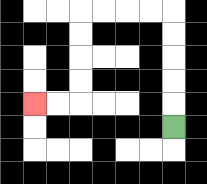{'start': '[7, 5]', 'end': '[1, 4]', 'path_directions': 'U,U,U,U,U,L,L,L,L,D,D,D,D,L,L', 'path_coordinates': '[[7, 5], [7, 4], [7, 3], [7, 2], [7, 1], [7, 0], [6, 0], [5, 0], [4, 0], [3, 0], [3, 1], [3, 2], [3, 3], [3, 4], [2, 4], [1, 4]]'}